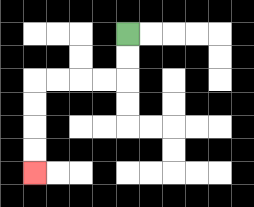{'start': '[5, 1]', 'end': '[1, 7]', 'path_directions': 'D,D,L,L,L,L,D,D,D,D', 'path_coordinates': '[[5, 1], [5, 2], [5, 3], [4, 3], [3, 3], [2, 3], [1, 3], [1, 4], [1, 5], [1, 6], [1, 7]]'}